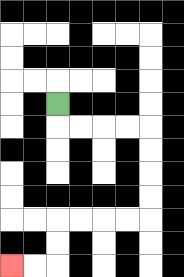{'start': '[2, 4]', 'end': '[0, 11]', 'path_directions': 'D,R,R,R,R,D,D,D,D,L,L,L,L,D,D,L,L', 'path_coordinates': '[[2, 4], [2, 5], [3, 5], [4, 5], [5, 5], [6, 5], [6, 6], [6, 7], [6, 8], [6, 9], [5, 9], [4, 9], [3, 9], [2, 9], [2, 10], [2, 11], [1, 11], [0, 11]]'}